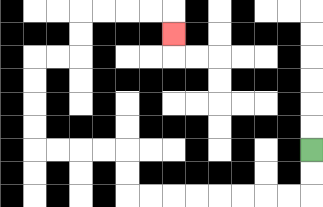{'start': '[13, 6]', 'end': '[7, 1]', 'path_directions': 'D,D,L,L,L,L,L,L,L,L,U,U,L,L,L,L,U,U,U,U,R,R,U,U,R,R,R,R,D', 'path_coordinates': '[[13, 6], [13, 7], [13, 8], [12, 8], [11, 8], [10, 8], [9, 8], [8, 8], [7, 8], [6, 8], [5, 8], [5, 7], [5, 6], [4, 6], [3, 6], [2, 6], [1, 6], [1, 5], [1, 4], [1, 3], [1, 2], [2, 2], [3, 2], [3, 1], [3, 0], [4, 0], [5, 0], [6, 0], [7, 0], [7, 1]]'}